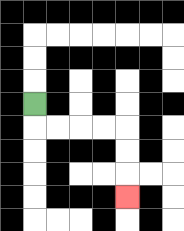{'start': '[1, 4]', 'end': '[5, 8]', 'path_directions': 'D,R,R,R,R,D,D,D', 'path_coordinates': '[[1, 4], [1, 5], [2, 5], [3, 5], [4, 5], [5, 5], [5, 6], [5, 7], [5, 8]]'}